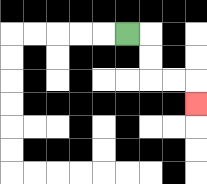{'start': '[5, 1]', 'end': '[8, 4]', 'path_directions': 'R,D,D,R,R,D', 'path_coordinates': '[[5, 1], [6, 1], [6, 2], [6, 3], [7, 3], [8, 3], [8, 4]]'}